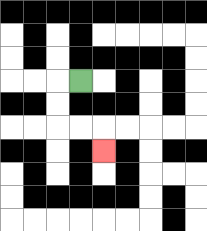{'start': '[3, 3]', 'end': '[4, 6]', 'path_directions': 'L,D,D,R,R,D', 'path_coordinates': '[[3, 3], [2, 3], [2, 4], [2, 5], [3, 5], [4, 5], [4, 6]]'}